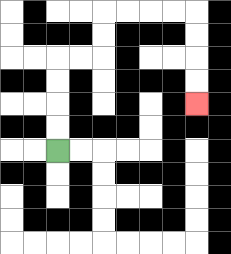{'start': '[2, 6]', 'end': '[8, 4]', 'path_directions': 'U,U,U,U,R,R,U,U,R,R,R,R,D,D,D,D', 'path_coordinates': '[[2, 6], [2, 5], [2, 4], [2, 3], [2, 2], [3, 2], [4, 2], [4, 1], [4, 0], [5, 0], [6, 0], [7, 0], [8, 0], [8, 1], [8, 2], [8, 3], [8, 4]]'}